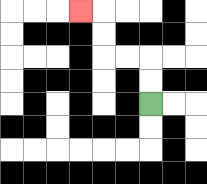{'start': '[6, 4]', 'end': '[3, 0]', 'path_directions': 'U,U,L,L,U,U,L', 'path_coordinates': '[[6, 4], [6, 3], [6, 2], [5, 2], [4, 2], [4, 1], [4, 0], [3, 0]]'}